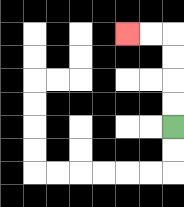{'start': '[7, 5]', 'end': '[5, 1]', 'path_directions': 'U,U,U,U,L,L', 'path_coordinates': '[[7, 5], [7, 4], [7, 3], [7, 2], [7, 1], [6, 1], [5, 1]]'}